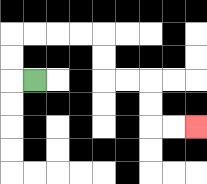{'start': '[1, 3]', 'end': '[8, 5]', 'path_directions': 'L,U,U,R,R,R,R,D,D,R,R,D,D,R,R', 'path_coordinates': '[[1, 3], [0, 3], [0, 2], [0, 1], [1, 1], [2, 1], [3, 1], [4, 1], [4, 2], [4, 3], [5, 3], [6, 3], [6, 4], [6, 5], [7, 5], [8, 5]]'}